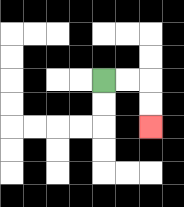{'start': '[4, 3]', 'end': '[6, 5]', 'path_directions': 'R,R,D,D', 'path_coordinates': '[[4, 3], [5, 3], [6, 3], [6, 4], [6, 5]]'}